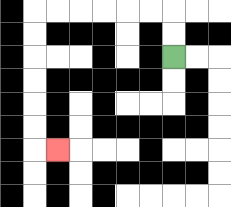{'start': '[7, 2]', 'end': '[2, 6]', 'path_directions': 'U,U,L,L,L,L,L,L,D,D,D,D,D,D,R', 'path_coordinates': '[[7, 2], [7, 1], [7, 0], [6, 0], [5, 0], [4, 0], [3, 0], [2, 0], [1, 0], [1, 1], [1, 2], [1, 3], [1, 4], [1, 5], [1, 6], [2, 6]]'}